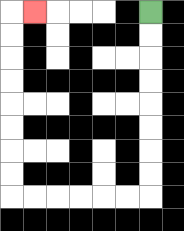{'start': '[6, 0]', 'end': '[1, 0]', 'path_directions': 'D,D,D,D,D,D,D,D,L,L,L,L,L,L,U,U,U,U,U,U,U,U,R', 'path_coordinates': '[[6, 0], [6, 1], [6, 2], [6, 3], [6, 4], [6, 5], [6, 6], [6, 7], [6, 8], [5, 8], [4, 8], [3, 8], [2, 8], [1, 8], [0, 8], [0, 7], [0, 6], [0, 5], [0, 4], [0, 3], [0, 2], [0, 1], [0, 0], [1, 0]]'}